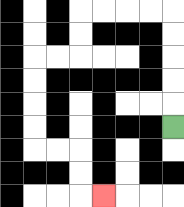{'start': '[7, 5]', 'end': '[4, 8]', 'path_directions': 'U,U,U,U,U,L,L,L,L,D,D,L,L,D,D,D,D,R,R,D,D,R', 'path_coordinates': '[[7, 5], [7, 4], [7, 3], [7, 2], [7, 1], [7, 0], [6, 0], [5, 0], [4, 0], [3, 0], [3, 1], [3, 2], [2, 2], [1, 2], [1, 3], [1, 4], [1, 5], [1, 6], [2, 6], [3, 6], [3, 7], [3, 8], [4, 8]]'}